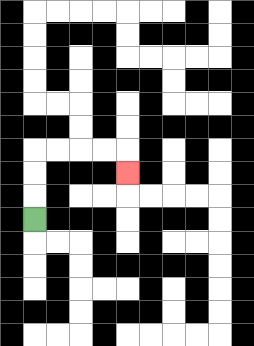{'start': '[1, 9]', 'end': '[5, 7]', 'path_directions': 'U,U,U,R,R,R,R,D', 'path_coordinates': '[[1, 9], [1, 8], [1, 7], [1, 6], [2, 6], [3, 6], [4, 6], [5, 6], [5, 7]]'}